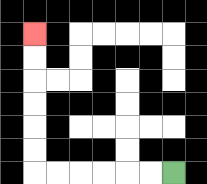{'start': '[7, 7]', 'end': '[1, 1]', 'path_directions': 'L,L,L,L,L,L,U,U,U,U,U,U', 'path_coordinates': '[[7, 7], [6, 7], [5, 7], [4, 7], [3, 7], [2, 7], [1, 7], [1, 6], [1, 5], [1, 4], [1, 3], [1, 2], [1, 1]]'}